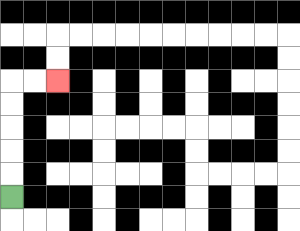{'start': '[0, 8]', 'end': '[2, 3]', 'path_directions': 'U,U,U,U,U,R,R', 'path_coordinates': '[[0, 8], [0, 7], [0, 6], [0, 5], [0, 4], [0, 3], [1, 3], [2, 3]]'}